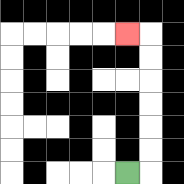{'start': '[5, 7]', 'end': '[5, 1]', 'path_directions': 'R,U,U,U,U,U,U,L', 'path_coordinates': '[[5, 7], [6, 7], [6, 6], [6, 5], [6, 4], [6, 3], [6, 2], [6, 1], [5, 1]]'}